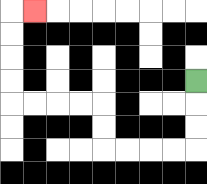{'start': '[8, 3]', 'end': '[1, 0]', 'path_directions': 'D,D,D,L,L,L,L,U,U,L,L,L,L,U,U,U,U,R', 'path_coordinates': '[[8, 3], [8, 4], [8, 5], [8, 6], [7, 6], [6, 6], [5, 6], [4, 6], [4, 5], [4, 4], [3, 4], [2, 4], [1, 4], [0, 4], [0, 3], [0, 2], [0, 1], [0, 0], [1, 0]]'}